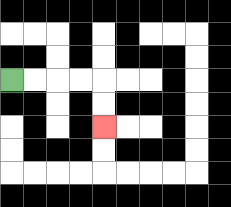{'start': '[0, 3]', 'end': '[4, 5]', 'path_directions': 'R,R,R,R,D,D', 'path_coordinates': '[[0, 3], [1, 3], [2, 3], [3, 3], [4, 3], [4, 4], [4, 5]]'}